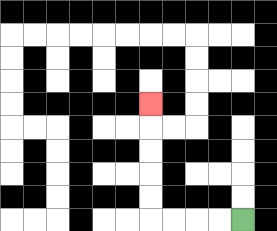{'start': '[10, 9]', 'end': '[6, 4]', 'path_directions': 'L,L,L,L,U,U,U,U,U', 'path_coordinates': '[[10, 9], [9, 9], [8, 9], [7, 9], [6, 9], [6, 8], [6, 7], [6, 6], [6, 5], [6, 4]]'}